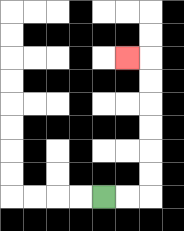{'start': '[4, 8]', 'end': '[5, 2]', 'path_directions': 'R,R,U,U,U,U,U,U,L', 'path_coordinates': '[[4, 8], [5, 8], [6, 8], [6, 7], [6, 6], [6, 5], [6, 4], [6, 3], [6, 2], [5, 2]]'}